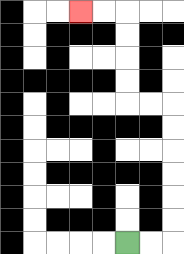{'start': '[5, 10]', 'end': '[3, 0]', 'path_directions': 'R,R,U,U,U,U,U,U,L,L,U,U,U,U,L,L', 'path_coordinates': '[[5, 10], [6, 10], [7, 10], [7, 9], [7, 8], [7, 7], [7, 6], [7, 5], [7, 4], [6, 4], [5, 4], [5, 3], [5, 2], [5, 1], [5, 0], [4, 0], [3, 0]]'}